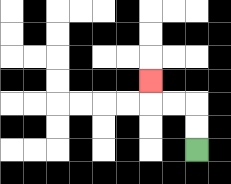{'start': '[8, 6]', 'end': '[6, 3]', 'path_directions': 'U,U,L,L,U', 'path_coordinates': '[[8, 6], [8, 5], [8, 4], [7, 4], [6, 4], [6, 3]]'}